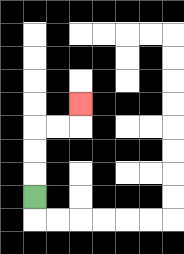{'start': '[1, 8]', 'end': '[3, 4]', 'path_directions': 'U,U,U,R,R,U', 'path_coordinates': '[[1, 8], [1, 7], [1, 6], [1, 5], [2, 5], [3, 5], [3, 4]]'}